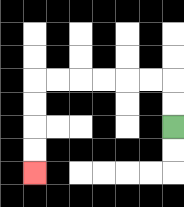{'start': '[7, 5]', 'end': '[1, 7]', 'path_directions': 'U,U,L,L,L,L,L,L,D,D,D,D', 'path_coordinates': '[[7, 5], [7, 4], [7, 3], [6, 3], [5, 3], [4, 3], [3, 3], [2, 3], [1, 3], [1, 4], [1, 5], [1, 6], [1, 7]]'}